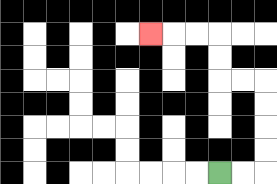{'start': '[9, 7]', 'end': '[6, 1]', 'path_directions': 'R,R,U,U,U,U,L,L,U,U,L,L,L', 'path_coordinates': '[[9, 7], [10, 7], [11, 7], [11, 6], [11, 5], [11, 4], [11, 3], [10, 3], [9, 3], [9, 2], [9, 1], [8, 1], [7, 1], [6, 1]]'}